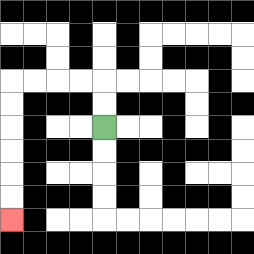{'start': '[4, 5]', 'end': '[0, 9]', 'path_directions': 'U,U,L,L,L,L,D,D,D,D,D,D', 'path_coordinates': '[[4, 5], [4, 4], [4, 3], [3, 3], [2, 3], [1, 3], [0, 3], [0, 4], [0, 5], [0, 6], [0, 7], [0, 8], [0, 9]]'}